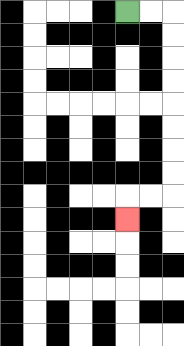{'start': '[5, 0]', 'end': '[5, 9]', 'path_directions': 'R,R,D,D,D,D,D,D,D,D,L,L,D', 'path_coordinates': '[[5, 0], [6, 0], [7, 0], [7, 1], [7, 2], [7, 3], [7, 4], [7, 5], [7, 6], [7, 7], [7, 8], [6, 8], [5, 8], [5, 9]]'}